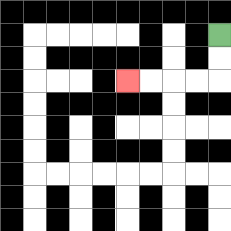{'start': '[9, 1]', 'end': '[5, 3]', 'path_directions': 'D,D,L,L,L,L', 'path_coordinates': '[[9, 1], [9, 2], [9, 3], [8, 3], [7, 3], [6, 3], [5, 3]]'}